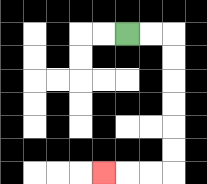{'start': '[5, 1]', 'end': '[4, 7]', 'path_directions': 'R,R,D,D,D,D,D,D,L,L,L', 'path_coordinates': '[[5, 1], [6, 1], [7, 1], [7, 2], [7, 3], [7, 4], [7, 5], [7, 6], [7, 7], [6, 7], [5, 7], [4, 7]]'}